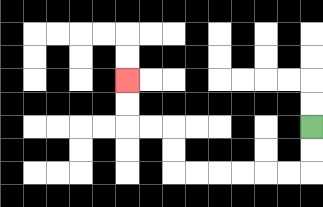{'start': '[13, 5]', 'end': '[5, 3]', 'path_directions': 'D,D,L,L,L,L,L,L,U,U,L,L,U,U', 'path_coordinates': '[[13, 5], [13, 6], [13, 7], [12, 7], [11, 7], [10, 7], [9, 7], [8, 7], [7, 7], [7, 6], [7, 5], [6, 5], [5, 5], [5, 4], [5, 3]]'}